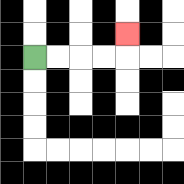{'start': '[1, 2]', 'end': '[5, 1]', 'path_directions': 'R,R,R,R,U', 'path_coordinates': '[[1, 2], [2, 2], [3, 2], [4, 2], [5, 2], [5, 1]]'}